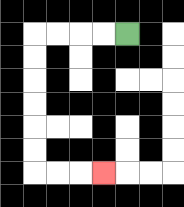{'start': '[5, 1]', 'end': '[4, 7]', 'path_directions': 'L,L,L,L,D,D,D,D,D,D,R,R,R', 'path_coordinates': '[[5, 1], [4, 1], [3, 1], [2, 1], [1, 1], [1, 2], [1, 3], [1, 4], [1, 5], [1, 6], [1, 7], [2, 7], [3, 7], [4, 7]]'}